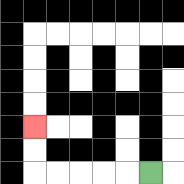{'start': '[6, 7]', 'end': '[1, 5]', 'path_directions': 'L,L,L,L,L,U,U', 'path_coordinates': '[[6, 7], [5, 7], [4, 7], [3, 7], [2, 7], [1, 7], [1, 6], [1, 5]]'}